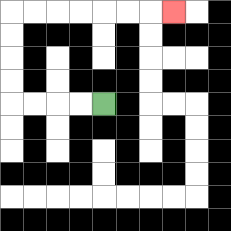{'start': '[4, 4]', 'end': '[7, 0]', 'path_directions': 'L,L,L,L,U,U,U,U,R,R,R,R,R,R,R', 'path_coordinates': '[[4, 4], [3, 4], [2, 4], [1, 4], [0, 4], [0, 3], [0, 2], [0, 1], [0, 0], [1, 0], [2, 0], [3, 0], [4, 0], [5, 0], [6, 0], [7, 0]]'}